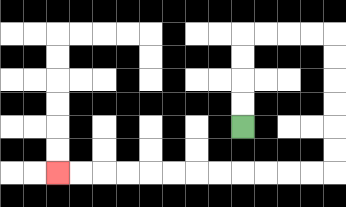{'start': '[10, 5]', 'end': '[2, 7]', 'path_directions': 'U,U,U,U,R,R,R,R,D,D,D,D,D,D,L,L,L,L,L,L,L,L,L,L,L,L', 'path_coordinates': '[[10, 5], [10, 4], [10, 3], [10, 2], [10, 1], [11, 1], [12, 1], [13, 1], [14, 1], [14, 2], [14, 3], [14, 4], [14, 5], [14, 6], [14, 7], [13, 7], [12, 7], [11, 7], [10, 7], [9, 7], [8, 7], [7, 7], [6, 7], [5, 7], [4, 7], [3, 7], [2, 7]]'}